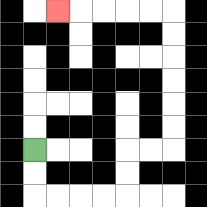{'start': '[1, 6]', 'end': '[2, 0]', 'path_directions': 'D,D,R,R,R,R,U,U,R,R,U,U,U,U,U,U,L,L,L,L,L', 'path_coordinates': '[[1, 6], [1, 7], [1, 8], [2, 8], [3, 8], [4, 8], [5, 8], [5, 7], [5, 6], [6, 6], [7, 6], [7, 5], [7, 4], [7, 3], [7, 2], [7, 1], [7, 0], [6, 0], [5, 0], [4, 0], [3, 0], [2, 0]]'}